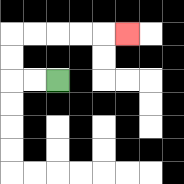{'start': '[2, 3]', 'end': '[5, 1]', 'path_directions': 'L,L,U,U,R,R,R,R,R', 'path_coordinates': '[[2, 3], [1, 3], [0, 3], [0, 2], [0, 1], [1, 1], [2, 1], [3, 1], [4, 1], [5, 1]]'}